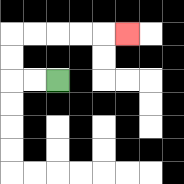{'start': '[2, 3]', 'end': '[5, 1]', 'path_directions': 'L,L,U,U,R,R,R,R,R', 'path_coordinates': '[[2, 3], [1, 3], [0, 3], [0, 2], [0, 1], [1, 1], [2, 1], [3, 1], [4, 1], [5, 1]]'}